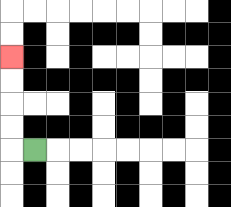{'start': '[1, 6]', 'end': '[0, 2]', 'path_directions': 'L,U,U,U,U', 'path_coordinates': '[[1, 6], [0, 6], [0, 5], [0, 4], [0, 3], [0, 2]]'}